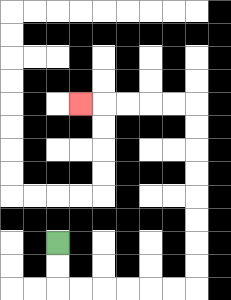{'start': '[2, 10]', 'end': '[3, 4]', 'path_directions': 'D,D,R,R,R,R,R,R,U,U,U,U,U,U,U,U,L,L,L,L,L', 'path_coordinates': '[[2, 10], [2, 11], [2, 12], [3, 12], [4, 12], [5, 12], [6, 12], [7, 12], [8, 12], [8, 11], [8, 10], [8, 9], [8, 8], [8, 7], [8, 6], [8, 5], [8, 4], [7, 4], [6, 4], [5, 4], [4, 4], [3, 4]]'}